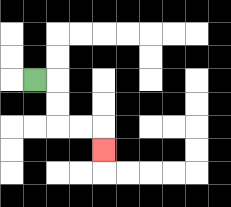{'start': '[1, 3]', 'end': '[4, 6]', 'path_directions': 'R,D,D,R,R,D', 'path_coordinates': '[[1, 3], [2, 3], [2, 4], [2, 5], [3, 5], [4, 5], [4, 6]]'}